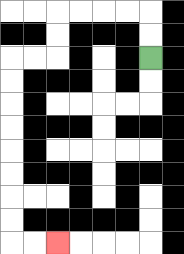{'start': '[6, 2]', 'end': '[2, 10]', 'path_directions': 'U,U,L,L,L,L,D,D,L,L,D,D,D,D,D,D,D,D,R,R', 'path_coordinates': '[[6, 2], [6, 1], [6, 0], [5, 0], [4, 0], [3, 0], [2, 0], [2, 1], [2, 2], [1, 2], [0, 2], [0, 3], [0, 4], [0, 5], [0, 6], [0, 7], [0, 8], [0, 9], [0, 10], [1, 10], [2, 10]]'}